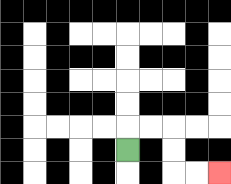{'start': '[5, 6]', 'end': '[9, 7]', 'path_directions': 'U,R,R,D,D,R,R', 'path_coordinates': '[[5, 6], [5, 5], [6, 5], [7, 5], [7, 6], [7, 7], [8, 7], [9, 7]]'}